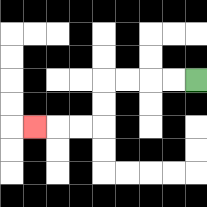{'start': '[8, 3]', 'end': '[1, 5]', 'path_directions': 'L,L,L,L,D,D,L,L,L', 'path_coordinates': '[[8, 3], [7, 3], [6, 3], [5, 3], [4, 3], [4, 4], [4, 5], [3, 5], [2, 5], [1, 5]]'}